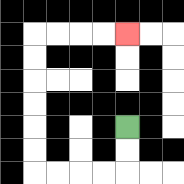{'start': '[5, 5]', 'end': '[5, 1]', 'path_directions': 'D,D,L,L,L,L,U,U,U,U,U,U,R,R,R,R', 'path_coordinates': '[[5, 5], [5, 6], [5, 7], [4, 7], [3, 7], [2, 7], [1, 7], [1, 6], [1, 5], [1, 4], [1, 3], [1, 2], [1, 1], [2, 1], [3, 1], [4, 1], [5, 1]]'}